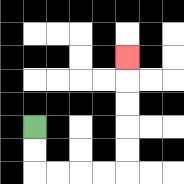{'start': '[1, 5]', 'end': '[5, 2]', 'path_directions': 'D,D,R,R,R,R,U,U,U,U,U', 'path_coordinates': '[[1, 5], [1, 6], [1, 7], [2, 7], [3, 7], [4, 7], [5, 7], [5, 6], [5, 5], [5, 4], [5, 3], [5, 2]]'}